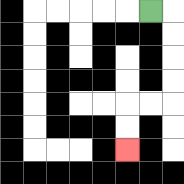{'start': '[6, 0]', 'end': '[5, 6]', 'path_directions': 'R,D,D,D,D,L,L,D,D', 'path_coordinates': '[[6, 0], [7, 0], [7, 1], [7, 2], [7, 3], [7, 4], [6, 4], [5, 4], [5, 5], [5, 6]]'}